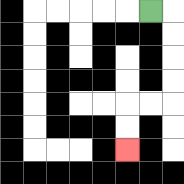{'start': '[6, 0]', 'end': '[5, 6]', 'path_directions': 'R,D,D,D,D,L,L,D,D', 'path_coordinates': '[[6, 0], [7, 0], [7, 1], [7, 2], [7, 3], [7, 4], [6, 4], [5, 4], [5, 5], [5, 6]]'}